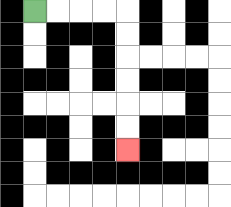{'start': '[1, 0]', 'end': '[5, 6]', 'path_directions': 'R,R,R,R,D,D,D,D,D,D', 'path_coordinates': '[[1, 0], [2, 0], [3, 0], [4, 0], [5, 0], [5, 1], [5, 2], [5, 3], [5, 4], [5, 5], [5, 6]]'}